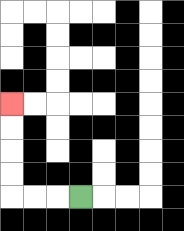{'start': '[3, 8]', 'end': '[0, 4]', 'path_directions': 'L,L,L,U,U,U,U', 'path_coordinates': '[[3, 8], [2, 8], [1, 8], [0, 8], [0, 7], [0, 6], [0, 5], [0, 4]]'}